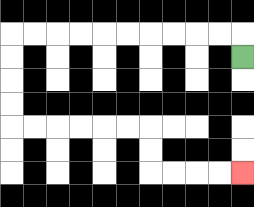{'start': '[10, 2]', 'end': '[10, 7]', 'path_directions': 'U,L,L,L,L,L,L,L,L,L,L,D,D,D,D,R,R,R,R,R,R,D,D,R,R,R,R', 'path_coordinates': '[[10, 2], [10, 1], [9, 1], [8, 1], [7, 1], [6, 1], [5, 1], [4, 1], [3, 1], [2, 1], [1, 1], [0, 1], [0, 2], [0, 3], [0, 4], [0, 5], [1, 5], [2, 5], [3, 5], [4, 5], [5, 5], [6, 5], [6, 6], [6, 7], [7, 7], [8, 7], [9, 7], [10, 7]]'}